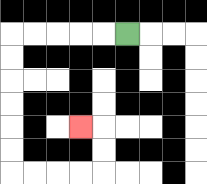{'start': '[5, 1]', 'end': '[3, 5]', 'path_directions': 'L,L,L,L,L,D,D,D,D,D,D,R,R,R,R,U,U,L', 'path_coordinates': '[[5, 1], [4, 1], [3, 1], [2, 1], [1, 1], [0, 1], [0, 2], [0, 3], [0, 4], [0, 5], [0, 6], [0, 7], [1, 7], [2, 7], [3, 7], [4, 7], [4, 6], [4, 5], [3, 5]]'}